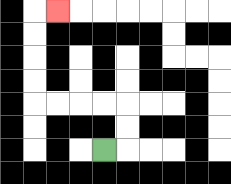{'start': '[4, 6]', 'end': '[2, 0]', 'path_directions': 'R,U,U,L,L,L,L,U,U,U,U,R', 'path_coordinates': '[[4, 6], [5, 6], [5, 5], [5, 4], [4, 4], [3, 4], [2, 4], [1, 4], [1, 3], [1, 2], [1, 1], [1, 0], [2, 0]]'}